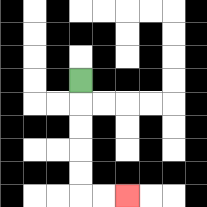{'start': '[3, 3]', 'end': '[5, 8]', 'path_directions': 'D,D,D,D,D,R,R', 'path_coordinates': '[[3, 3], [3, 4], [3, 5], [3, 6], [3, 7], [3, 8], [4, 8], [5, 8]]'}